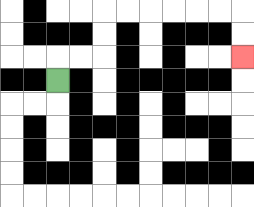{'start': '[2, 3]', 'end': '[10, 2]', 'path_directions': 'U,R,R,U,U,R,R,R,R,R,R,D,D', 'path_coordinates': '[[2, 3], [2, 2], [3, 2], [4, 2], [4, 1], [4, 0], [5, 0], [6, 0], [7, 0], [8, 0], [9, 0], [10, 0], [10, 1], [10, 2]]'}